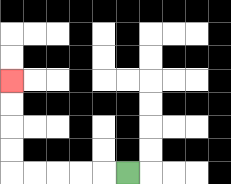{'start': '[5, 7]', 'end': '[0, 3]', 'path_directions': 'L,L,L,L,L,U,U,U,U', 'path_coordinates': '[[5, 7], [4, 7], [3, 7], [2, 7], [1, 7], [0, 7], [0, 6], [0, 5], [0, 4], [0, 3]]'}